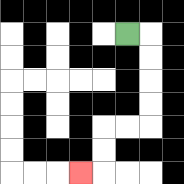{'start': '[5, 1]', 'end': '[3, 7]', 'path_directions': 'R,D,D,D,D,L,L,D,D,L', 'path_coordinates': '[[5, 1], [6, 1], [6, 2], [6, 3], [6, 4], [6, 5], [5, 5], [4, 5], [4, 6], [4, 7], [3, 7]]'}